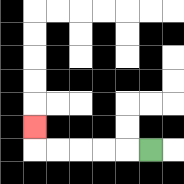{'start': '[6, 6]', 'end': '[1, 5]', 'path_directions': 'L,L,L,L,L,U', 'path_coordinates': '[[6, 6], [5, 6], [4, 6], [3, 6], [2, 6], [1, 6], [1, 5]]'}